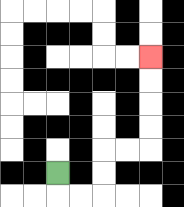{'start': '[2, 7]', 'end': '[6, 2]', 'path_directions': 'D,R,R,U,U,R,R,U,U,U,U', 'path_coordinates': '[[2, 7], [2, 8], [3, 8], [4, 8], [4, 7], [4, 6], [5, 6], [6, 6], [6, 5], [6, 4], [6, 3], [6, 2]]'}